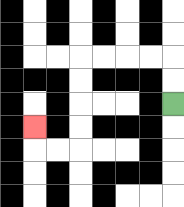{'start': '[7, 4]', 'end': '[1, 5]', 'path_directions': 'U,U,L,L,L,L,D,D,D,D,L,L,U', 'path_coordinates': '[[7, 4], [7, 3], [7, 2], [6, 2], [5, 2], [4, 2], [3, 2], [3, 3], [3, 4], [3, 5], [3, 6], [2, 6], [1, 6], [1, 5]]'}